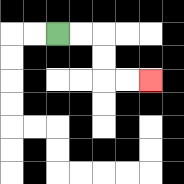{'start': '[2, 1]', 'end': '[6, 3]', 'path_directions': 'R,R,D,D,R,R', 'path_coordinates': '[[2, 1], [3, 1], [4, 1], [4, 2], [4, 3], [5, 3], [6, 3]]'}